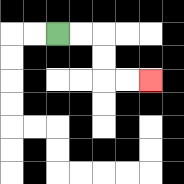{'start': '[2, 1]', 'end': '[6, 3]', 'path_directions': 'R,R,D,D,R,R', 'path_coordinates': '[[2, 1], [3, 1], [4, 1], [4, 2], [4, 3], [5, 3], [6, 3]]'}